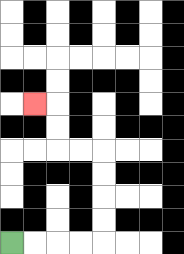{'start': '[0, 10]', 'end': '[1, 4]', 'path_directions': 'R,R,R,R,U,U,U,U,L,L,U,U,L', 'path_coordinates': '[[0, 10], [1, 10], [2, 10], [3, 10], [4, 10], [4, 9], [4, 8], [4, 7], [4, 6], [3, 6], [2, 6], [2, 5], [2, 4], [1, 4]]'}